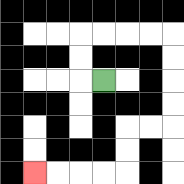{'start': '[4, 3]', 'end': '[1, 7]', 'path_directions': 'L,U,U,R,R,R,R,D,D,D,D,L,L,D,D,L,L,L,L', 'path_coordinates': '[[4, 3], [3, 3], [3, 2], [3, 1], [4, 1], [5, 1], [6, 1], [7, 1], [7, 2], [7, 3], [7, 4], [7, 5], [6, 5], [5, 5], [5, 6], [5, 7], [4, 7], [3, 7], [2, 7], [1, 7]]'}